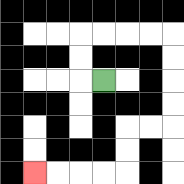{'start': '[4, 3]', 'end': '[1, 7]', 'path_directions': 'L,U,U,R,R,R,R,D,D,D,D,L,L,D,D,L,L,L,L', 'path_coordinates': '[[4, 3], [3, 3], [3, 2], [3, 1], [4, 1], [5, 1], [6, 1], [7, 1], [7, 2], [7, 3], [7, 4], [7, 5], [6, 5], [5, 5], [5, 6], [5, 7], [4, 7], [3, 7], [2, 7], [1, 7]]'}